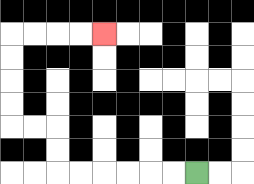{'start': '[8, 7]', 'end': '[4, 1]', 'path_directions': 'L,L,L,L,L,L,U,U,L,L,U,U,U,U,R,R,R,R', 'path_coordinates': '[[8, 7], [7, 7], [6, 7], [5, 7], [4, 7], [3, 7], [2, 7], [2, 6], [2, 5], [1, 5], [0, 5], [0, 4], [0, 3], [0, 2], [0, 1], [1, 1], [2, 1], [3, 1], [4, 1]]'}